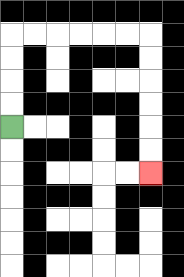{'start': '[0, 5]', 'end': '[6, 7]', 'path_directions': 'U,U,U,U,R,R,R,R,R,R,D,D,D,D,D,D', 'path_coordinates': '[[0, 5], [0, 4], [0, 3], [0, 2], [0, 1], [1, 1], [2, 1], [3, 1], [4, 1], [5, 1], [6, 1], [6, 2], [6, 3], [6, 4], [6, 5], [6, 6], [6, 7]]'}